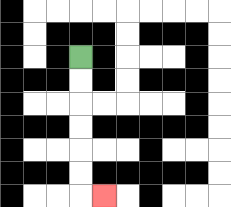{'start': '[3, 2]', 'end': '[4, 8]', 'path_directions': 'D,D,D,D,D,D,R', 'path_coordinates': '[[3, 2], [3, 3], [3, 4], [3, 5], [3, 6], [3, 7], [3, 8], [4, 8]]'}